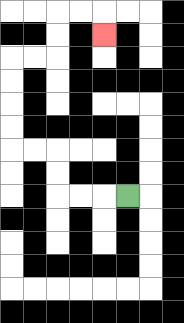{'start': '[5, 8]', 'end': '[4, 1]', 'path_directions': 'L,L,L,U,U,L,L,U,U,U,U,R,R,U,U,R,R,D', 'path_coordinates': '[[5, 8], [4, 8], [3, 8], [2, 8], [2, 7], [2, 6], [1, 6], [0, 6], [0, 5], [0, 4], [0, 3], [0, 2], [1, 2], [2, 2], [2, 1], [2, 0], [3, 0], [4, 0], [4, 1]]'}